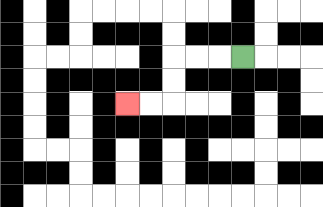{'start': '[10, 2]', 'end': '[5, 4]', 'path_directions': 'L,L,L,D,D,L,L', 'path_coordinates': '[[10, 2], [9, 2], [8, 2], [7, 2], [7, 3], [7, 4], [6, 4], [5, 4]]'}